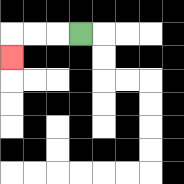{'start': '[3, 1]', 'end': '[0, 2]', 'path_directions': 'L,L,L,D', 'path_coordinates': '[[3, 1], [2, 1], [1, 1], [0, 1], [0, 2]]'}